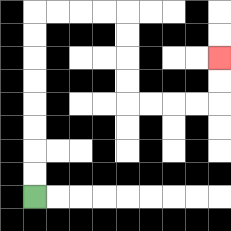{'start': '[1, 8]', 'end': '[9, 2]', 'path_directions': 'U,U,U,U,U,U,U,U,R,R,R,R,D,D,D,D,R,R,R,R,U,U', 'path_coordinates': '[[1, 8], [1, 7], [1, 6], [1, 5], [1, 4], [1, 3], [1, 2], [1, 1], [1, 0], [2, 0], [3, 0], [4, 0], [5, 0], [5, 1], [5, 2], [5, 3], [5, 4], [6, 4], [7, 4], [8, 4], [9, 4], [9, 3], [9, 2]]'}